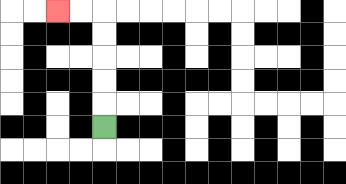{'start': '[4, 5]', 'end': '[2, 0]', 'path_directions': 'U,U,U,U,U,L,L', 'path_coordinates': '[[4, 5], [4, 4], [4, 3], [4, 2], [4, 1], [4, 0], [3, 0], [2, 0]]'}